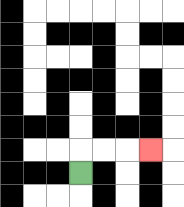{'start': '[3, 7]', 'end': '[6, 6]', 'path_directions': 'U,R,R,R', 'path_coordinates': '[[3, 7], [3, 6], [4, 6], [5, 6], [6, 6]]'}